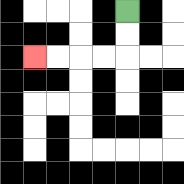{'start': '[5, 0]', 'end': '[1, 2]', 'path_directions': 'D,D,L,L,L,L', 'path_coordinates': '[[5, 0], [5, 1], [5, 2], [4, 2], [3, 2], [2, 2], [1, 2]]'}